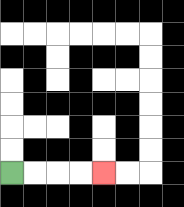{'start': '[0, 7]', 'end': '[4, 7]', 'path_directions': 'R,R,R,R', 'path_coordinates': '[[0, 7], [1, 7], [2, 7], [3, 7], [4, 7]]'}